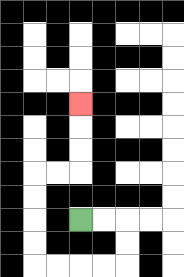{'start': '[3, 9]', 'end': '[3, 4]', 'path_directions': 'R,R,D,D,L,L,L,L,U,U,U,U,R,R,U,U,U', 'path_coordinates': '[[3, 9], [4, 9], [5, 9], [5, 10], [5, 11], [4, 11], [3, 11], [2, 11], [1, 11], [1, 10], [1, 9], [1, 8], [1, 7], [2, 7], [3, 7], [3, 6], [3, 5], [3, 4]]'}